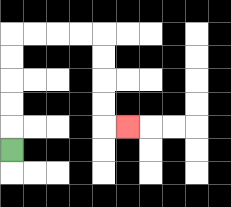{'start': '[0, 6]', 'end': '[5, 5]', 'path_directions': 'U,U,U,U,U,R,R,R,R,D,D,D,D,R', 'path_coordinates': '[[0, 6], [0, 5], [0, 4], [0, 3], [0, 2], [0, 1], [1, 1], [2, 1], [3, 1], [4, 1], [4, 2], [4, 3], [4, 4], [4, 5], [5, 5]]'}